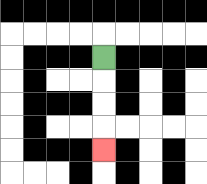{'start': '[4, 2]', 'end': '[4, 6]', 'path_directions': 'D,D,D,D', 'path_coordinates': '[[4, 2], [4, 3], [4, 4], [4, 5], [4, 6]]'}